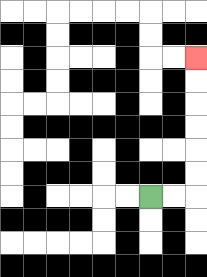{'start': '[6, 8]', 'end': '[8, 2]', 'path_directions': 'R,R,U,U,U,U,U,U', 'path_coordinates': '[[6, 8], [7, 8], [8, 8], [8, 7], [8, 6], [8, 5], [8, 4], [8, 3], [8, 2]]'}